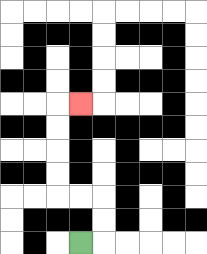{'start': '[3, 10]', 'end': '[3, 4]', 'path_directions': 'R,U,U,L,L,U,U,U,U,R', 'path_coordinates': '[[3, 10], [4, 10], [4, 9], [4, 8], [3, 8], [2, 8], [2, 7], [2, 6], [2, 5], [2, 4], [3, 4]]'}